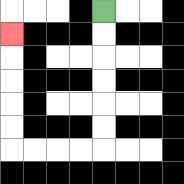{'start': '[4, 0]', 'end': '[0, 1]', 'path_directions': 'D,D,D,D,D,D,L,L,L,L,U,U,U,U,U', 'path_coordinates': '[[4, 0], [4, 1], [4, 2], [4, 3], [4, 4], [4, 5], [4, 6], [3, 6], [2, 6], [1, 6], [0, 6], [0, 5], [0, 4], [0, 3], [0, 2], [0, 1]]'}